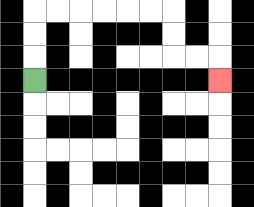{'start': '[1, 3]', 'end': '[9, 3]', 'path_directions': 'U,U,U,R,R,R,R,R,R,D,D,R,R,D', 'path_coordinates': '[[1, 3], [1, 2], [1, 1], [1, 0], [2, 0], [3, 0], [4, 0], [5, 0], [6, 0], [7, 0], [7, 1], [7, 2], [8, 2], [9, 2], [9, 3]]'}